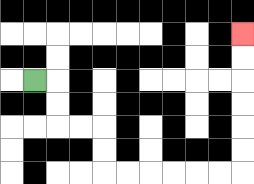{'start': '[1, 3]', 'end': '[10, 1]', 'path_directions': 'R,D,D,R,R,D,D,R,R,R,R,R,R,U,U,U,U,U,U', 'path_coordinates': '[[1, 3], [2, 3], [2, 4], [2, 5], [3, 5], [4, 5], [4, 6], [4, 7], [5, 7], [6, 7], [7, 7], [8, 7], [9, 7], [10, 7], [10, 6], [10, 5], [10, 4], [10, 3], [10, 2], [10, 1]]'}